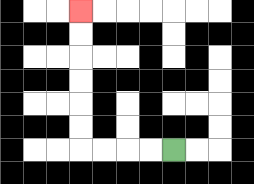{'start': '[7, 6]', 'end': '[3, 0]', 'path_directions': 'L,L,L,L,U,U,U,U,U,U', 'path_coordinates': '[[7, 6], [6, 6], [5, 6], [4, 6], [3, 6], [3, 5], [3, 4], [3, 3], [3, 2], [3, 1], [3, 0]]'}